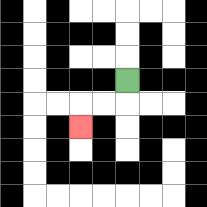{'start': '[5, 3]', 'end': '[3, 5]', 'path_directions': 'D,L,L,D', 'path_coordinates': '[[5, 3], [5, 4], [4, 4], [3, 4], [3, 5]]'}